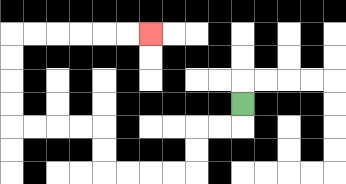{'start': '[10, 4]', 'end': '[6, 1]', 'path_directions': 'D,L,L,D,D,L,L,L,L,U,U,L,L,L,L,U,U,U,U,R,R,R,R,R,R', 'path_coordinates': '[[10, 4], [10, 5], [9, 5], [8, 5], [8, 6], [8, 7], [7, 7], [6, 7], [5, 7], [4, 7], [4, 6], [4, 5], [3, 5], [2, 5], [1, 5], [0, 5], [0, 4], [0, 3], [0, 2], [0, 1], [1, 1], [2, 1], [3, 1], [4, 1], [5, 1], [6, 1]]'}